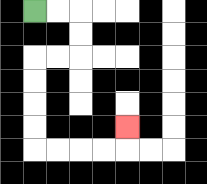{'start': '[1, 0]', 'end': '[5, 5]', 'path_directions': 'R,R,D,D,L,L,D,D,D,D,R,R,R,R,U', 'path_coordinates': '[[1, 0], [2, 0], [3, 0], [3, 1], [3, 2], [2, 2], [1, 2], [1, 3], [1, 4], [1, 5], [1, 6], [2, 6], [3, 6], [4, 6], [5, 6], [5, 5]]'}